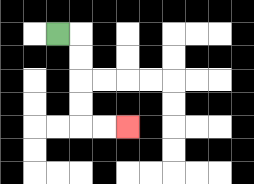{'start': '[2, 1]', 'end': '[5, 5]', 'path_directions': 'R,D,D,D,D,R,R', 'path_coordinates': '[[2, 1], [3, 1], [3, 2], [3, 3], [3, 4], [3, 5], [4, 5], [5, 5]]'}